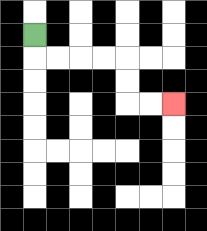{'start': '[1, 1]', 'end': '[7, 4]', 'path_directions': 'D,R,R,R,R,D,D,R,R', 'path_coordinates': '[[1, 1], [1, 2], [2, 2], [3, 2], [4, 2], [5, 2], [5, 3], [5, 4], [6, 4], [7, 4]]'}